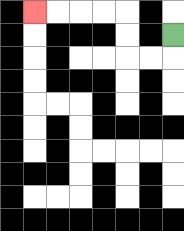{'start': '[7, 1]', 'end': '[1, 0]', 'path_directions': 'D,L,L,U,U,L,L,L,L', 'path_coordinates': '[[7, 1], [7, 2], [6, 2], [5, 2], [5, 1], [5, 0], [4, 0], [3, 0], [2, 0], [1, 0]]'}